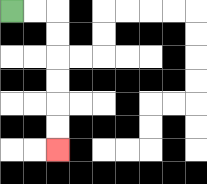{'start': '[0, 0]', 'end': '[2, 6]', 'path_directions': 'R,R,D,D,D,D,D,D', 'path_coordinates': '[[0, 0], [1, 0], [2, 0], [2, 1], [2, 2], [2, 3], [2, 4], [2, 5], [2, 6]]'}